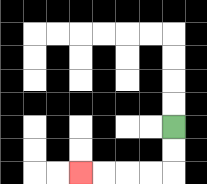{'start': '[7, 5]', 'end': '[3, 7]', 'path_directions': 'D,D,L,L,L,L', 'path_coordinates': '[[7, 5], [7, 6], [7, 7], [6, 7], [5, 7], [4, 7], [3, 7]]'}